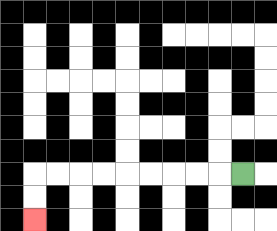{'start': '[10, 7]', 'end': '[1, 9]', 'path_directions': 'L,L,L,L,L,L,L,L,L,D,D', 'path_coordinates': '[[10, 7], [9, 7], [8, 7], [7, 7], [6, 7], [5, 7], [4, 7], [3, 7], [2, 7], [1, 7], [1, 8], [1, 9]]'}